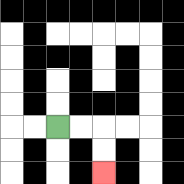{'start': '[2, 5]', 'end': '[4, 7]', 'path_directions': 'R,R,D,D', 'path_coordinates': '[[2, 5], [3, 5], [4, 5], [4, 6], [4, 7]]'}